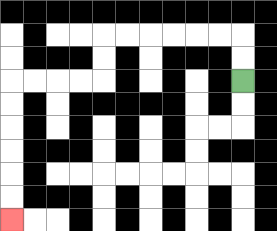{'start': '[10, 3]', 'end': '[0, 9]', 'path_directions': 'U,U,L,L,L,L,L,L,D,D,L,L,L,L,D,D,D,D,D,D', 'path_coordinates': '[[10, 3], [10, 2], [10, 1], [9, 1], [8, 1], [7, 1], [6, 1], [5, 1], [4, 1], [4, 2], [4, 3], [3, 3], [2, 3], [1, 3], [0, 3], [0, 4], [0, 5], [0, 6], [0, 7], [0, 8], [0, 9]]'}